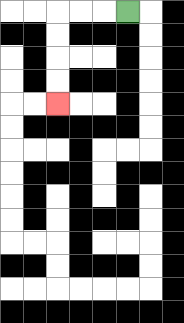{'start': '[5, 0]', 'end': '[2, 4]', 'path_directions': 'L,L,L,D,D,D,D', 'path_coordinates': '[[5, 0], [4, 0], [3, 0], [2, 0], [2, 1], [2, 2], [2, 3], [2, 4]]'}